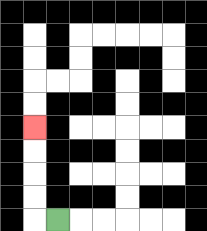{'start': '[2, 9]', 'end': '[1, 5]', 'path_directions': 'L,U,U,U,U', 'path_coordinates': '[[2, 9], [1, 9], [1, 8], [1, 7], [1, 6], [1, 5]]'}